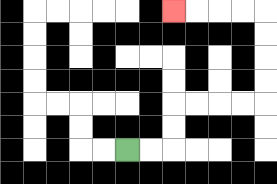{'start': '[5, 6]', 'end': '[7, 0]', 'path_directions': 'R,R,U,U,R,R,R,R,U,U,U,U,L,L,L,L', 'path_coordinates': '[[5, 6], [6, 6], [7, 6], [7, 5], [7, 4], [8, 4], [9, 4], [10, 4], [11, 4], [11, 3], [11, 2], [11, 1], [11, 0], [10, 0], [9, 0], [8, 0], [7, 0]]'}